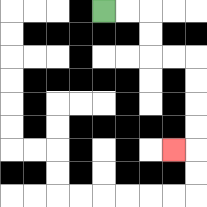{'start': '[4, 0]', 'end': '[7, 6]', 'path_directions': 'R,R,D,D,R,R,D,D,D,D,L', 'path_coordinates': '[[4, 0], [5, 0], [6, 0], [6, 1], [6, 2], [7, 2], [8, 2], [8, 3], [8, 4], [8, 5], [8, 6], [7, 6]]'}